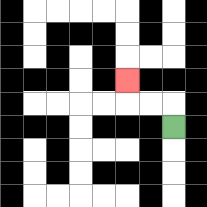{'start': '[7, 5]', 'end': '[5, 3]', 'path_directions': 'U,L,L,U', 'path_coordinates': '[[7, 5], [7, 4], [6, 4], [5, 4], [5, 3]]'}